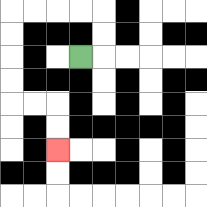{'start': '[3, 2]', 'end': '[2, 6]', 'path_directions': 'R,U,U,L,L,L,L,D,D,D,D,R,R,D,D', 'path_coordinates': '[[3, 2], [4, 2], [4, 1], [4, 0], [3, 0], [2, 0], [1, 0], [0, 0], [0, 1], [0, 2], [0, 3], [0, 4], [1, 4], [2, 4], [2, 5], [2, 6]]'}